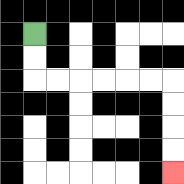{'start': '[1, 1]', 'end': '[7, 7]', 'path_directions': 'D,D,R,R,R,R,R,R,D,D,D,D', 'path_coordinates': '[[1, 1], [1, 2], [1, 3], [2, 3], [3, 3], [4, 3], [5, 3], [6, 3], [7, 3], [7, 4], [7, 5], [7, 6], [7, 7]]'}